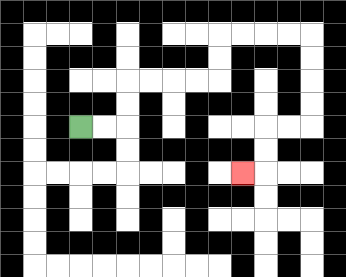{'start': '[3, 5]', 'end': '[10, 7]', 'path_directions': 'R,R,U,U,R,R,R,R,U,U,R,R,R,R,D,D,D,D,L,L,D,D,L', 'path_coordinates': '[[3, 5], [4, 5], [5, 5], [5, 4], [5, 3], [6, 3], [7, 3], [8, 3], [9, 3], [9, 2], [9, 1], [10, 1], [11, 1], [12, 1], [13, 1], [13, 2], [13, 3], [13, 4], [13, 5], [12, 5], [11, 5], [11, 6], [11, 7], [10, 7]]'}